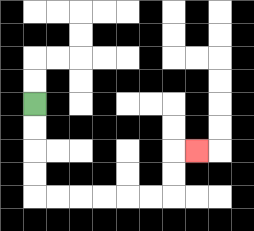{'start': '[1, 4]', 'end': '[8, 6]', 'path_directions': 'D,D,D,D,R,R,R,R,R,R,U,U,R', 'path_coordinates': '[[1, 4], [1, 5], [1, 6], [1, 7], [1, 8], [2, 8], [3, 8], [4, 8], [5, 8], [6, 8], [7, 8], [7, 7], [7, 6], [8, 6]]'}